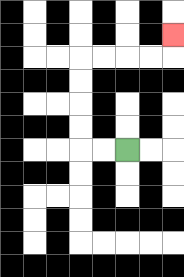{'start': '[5, 6]', 'end': '[7, 1]', 'path_directions': 'L,L,U,U,U,U,R,R,R,R,U', 'path_coordinates': '[[5, 6], [4, 6], [3, 6], [3, 5], [3, 4], [3, 3], [3, 2], [4, 2], [5, 2], [6, 2], [7, 2], [7, 1]]'}